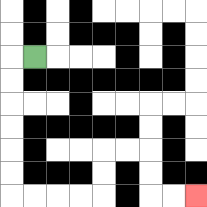{'start': '[1, 2]', 'end': '[8, 8]', 'path_directions': 'L,D,D,D,D,D,D,R,R,R,R,U,U,R,R,D,D,R,R', 'path_coordinates': '[[1, 2], [0, 2], [0, 3], [0, 4], [0, 5], [0, 6], [0, 7], [0, 8], [1, 8], [2, 8], [3, 8], [4, 8], [4, 7], [4, 6], [5, 6], [6, 6], [6, 7], [6, 8], [7, 8], [8, 8]]'}